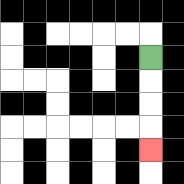{'start': '[6, 2]', 'end': '[6, 6]', 'path_directions': 'D,D,D,D', 'path_coordinates': '[[6, 2], [6, 3], [6, 4], [6, 5], [6, 6]]'}